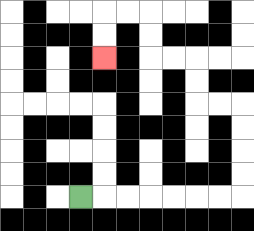{'start': '[3, 8]', 'end': '[4, 2]', 'path_directions': 'R,R,R,R,R,R,R,U,U,U,U,L,L,U,U,L,L,U,U,L,L,D,D', 'path_coordinates': '[[3, 8], [4, 8], [5, 8], [6, 8], [7, 8], [8, 8], [9, 8], [10, 8], [10, 7], [10, 6], [10, 5], [10, 4], [9, 4], [8, 4], [8, 3], [8, 2], [7, 2], [6, 2], [6, 1], [6, 0], [5, 0], [4, 0], [4, 1], [4, 2]]'}